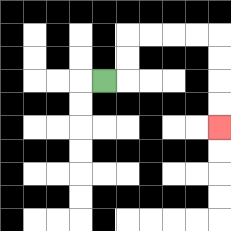{'start': '[4, 3]', 'end': '[9, 5]', 'path_directions': 'R,U,U,R,R,R,R,D,D,D,D', 'path_coordinates': '[[4, 3], [5, 3], [5, 2], [5, 1], [6, 1], [7, 1], [8, 1], [9, 1], [9, 2], [9, 3], [9, 4], [9, 5]]'}